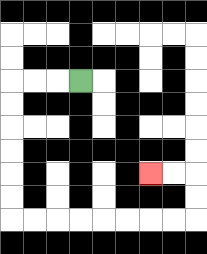{'start': '[3, 3]', 'end': '[6, 7]', 'path_directions': 'L,L,L,D,D,D,D,D,D,R,R,R,R,R,R,R,R,U,U,L,L', 'path_coordinates': '[[3, 3], [2, 3], [1, 3], [0, 3], [0, 4], [0, 5], [0, 6], [0, 7], [0, 8], [0, 9], [1, 9], [2, 9], [3, 9], [4, 9], [5, 9], [6, 9], [7, 9], [8, 9], [8, 8], [8, 7], [7, 7], [6, 7]]'}